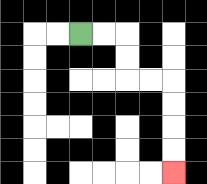{'start': '[3, 1]', 'end': '[7, 7]', 'path_directions': 'R,R,D,D,R,R,D,D,D,D', 'path_coordinates': '[[3, 1], [4, 1], [5, 1], [5, 2], [5, 3], [6, 3], [7, 3], [7, 4], [7, 5], [7, 6], [7, 7]]'}